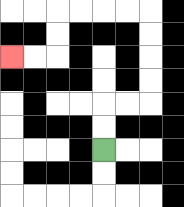{'start': '[4, 6]', 'end': '[0, 2]', 'path_directions': 'U,U,R,R,U,U,U,U,L,L,L,L,D,D,L,L', 'path_coordinates': '[[4, 6], [4, 5], [4, 4], [5, 4], [6, 4], [6, 3], [6, 2], [6, 1], [6, 0], [5, 0], [4, 0], [3, 0], [2, 0], [2, 1], [2, 2], [1, 2], [0, 2]]'}